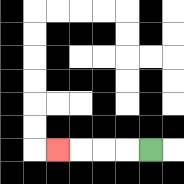{'start': '[6, 6]', 'end': '[2, 6]', 'path_directions': 'L,L,L,L', 'path_coordinates': '[[6, 6], [5, 6], [4, 6], [3, 6], [2, 6]]'}